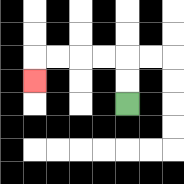{'start': '[5, 4]', 'end': '[1, 3]', 'path_directions': 'U,U,L,L,L,L,D', 'path_coordinates': '[[5, 4], [5, 3], [5, 2], [4, 2], [3, 2], [2, 2], [1, 2], [1, 3]]'}